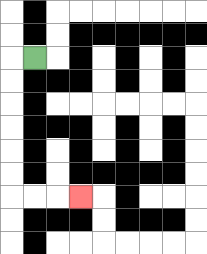{'start': '[1, 2]', 'end': '[3, 8]', 'path_directions': 'L,D,D,D,D,D,D,R,R,R', 'path_coordinates': '[[1, 2], [0, 2], [0, 3], [0, 4], [0, 5], [0, 6], [0, 7], [0, 8], [1, 8], [2, 8], [3, 8]]'}